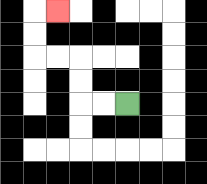{'start': '[5, 4]', 'end': '[2, 0]', 'path_directions': 'L,L,U,U,L,L,U,U,R', 'path_coordinates': '[[5, 4], [4, 4], [3, 4], [3, 3], [3, 2], [2, 2], [1, 2], [1, 1], [1, 0], [2, 0]]'}